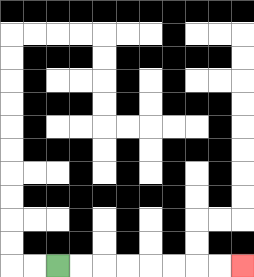{'start': '[2, 11]', 'end': '[10, 11]', 'path_directions': 'R,R,R,R,R,R,R,R', 'path_coordinates': '[[2, 11], [3, 11], [4, 11], [5, 11], [6, 11], [7, 11], [8, 11], [9, 11], [10, 11]]'}